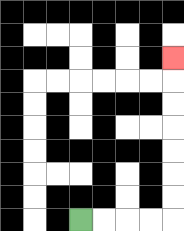{'start': '[3, 9]', 'end': '[7, 2]', 'path_directions': 'R,R,R,R,U,U,U,U,U,U,U', 'path_coordinates': '[[3, 9], [4, 9], [5, 9], [6, 9], [7, 9], [7, 8], [7, 7], [7, 6], [7, 5], [7, 4], [7, 3], [7, 2]]'}